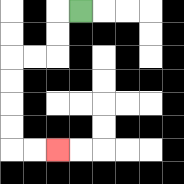{'start': '[3, 0]', 'end': '[2, 6]', 'path_directions': 'L,D,D,L,L,D,D,D,D,R,R', 'path_coordinates': '[[3, 0], [2, 0], [2, 1], [2, 2], [1, 2], [0, 2], [0, 3], [0, 4], [0, 5], [0, 6], [1, 6], [2, 6]]'}